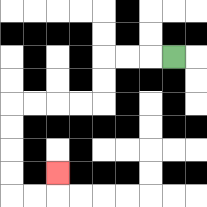{'start': '[7, 2]', 'end': '[2, 7]', 'path_directions': 'L,L,L,D,D,L,L,L,L,D,D,D,D,R,R,U', 'path_coordinates': '[[7, 2], [6, 2], [5, 2], [4, 2], [4, 3], [4, 4], [3, 4], [2, 4], [1, 4], [0, 4], [0, 5], [0, 6], [0, 7], [0, 8], [1, 8], [2, 8], [2, 7]]'}